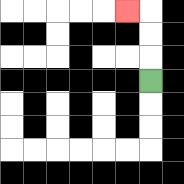{'start': '[6, 3]', 'end': '[5, 0]', 'path_directions': 'U,U,U,L', 'path_coordinates': '[[6, 3], [6, 2], [6, 1], [6, 0], [5, 0]]'}